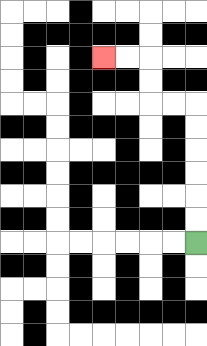{'start': '[8, 10]', 'end': '[4, 2]', 'path_directions': 'U,U,U,U,U,U,L,L,U,U,L,L', 'path_coordinates': '[[8, 10], [8, 9], [8, 8], [8, 7], [8, 6], [8, 5], [8, 4], [7, 4], [6, 4], [6, 3], [6, 2], [5, 2], [4, 2]]'}